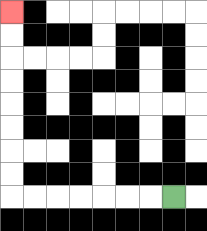{'start': '[7, 8]', 'end': '[0, 0]', 'path_directions': 'L,L,L,L,L,L,L,U,U,U,U,U,U,U,U', 'path_coordinates': '[[7, 8], [6, 8], [5, 8], [4, 8], [3, 8], [2, 8], [1, 8], [0, 8], [0, 7], [0, 6], [0, 5], [0, 4], [0, 3], [0, 2], [0, 1], [0, 0]]'}